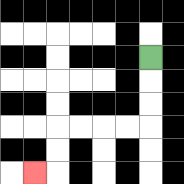{'start': '[6, 2]', 'end': '[1, 7]', 'path_directions': 'D,D,D,L,L,L,L,D,D,L', 'path_coordinates': '[[6, 2], [6, 3], [6, 4], [6, 5], [5, 5], [4, 5], [3, 5], [2, 5], [2, 6], [2, 7], [1, 7]]'}